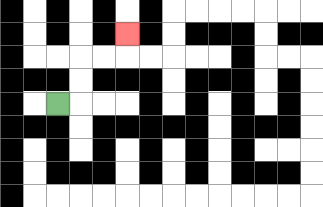{'start': '[2, 4]', 'end': '[5, 1]', 'path_directions': 'R,U,U,R,R,U', 'path_coordinates': '[[2, 4], [3, 4], [3, 3], [3, 2], [4, 2], [5, 2], [5, 1]]'}